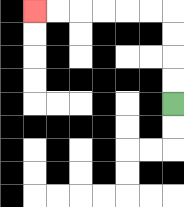{'start': '[7, 4]', 'end': '[1, 0]', 'path_directions': 'U,U,U,U,L,L,L,L,L,L', 'path_coordinates': '[[7, 4], [7, 3], [7, 2], [7, 1], [7, 0], [6, 0], [5, 0], [4, 0], [3, 0], [2, 0], [1, 0]]'}